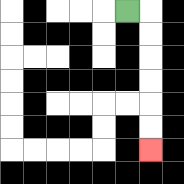{'start': '[5, 0]', 'end': '[6, 6]', 'path_directions': 'R,D,D,D,D,D,D', 'path_coordinates': '[[5, 0], [6, 0], [6, 1], [6, 2], [6, 3], [6, 4], [6, 5], [6, 6]]'}